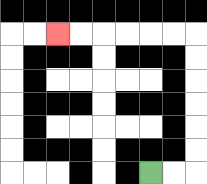{'start': '[6, 7]', 'end': '[2, 1]', 'path_directions': 'R,R,U,U,U,U,U,U,L,L,L,L,L,L', 'path_coordinates': '[[6, 7], [7, 7], [8, 7], [8, 6], [8, 5], [8, 4], [8, 3], [8, 2], [8, 1], [7, 1], [6, 1], [5, 1], [4, 1], [3, 1], [2, 1]]'}